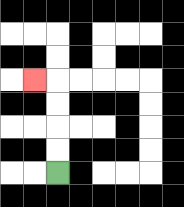{'start': '[2, 7]', 'end': '[1, 3]', 'path_directions': 'U,U,U,U,L', 'path_coordinates': '[[2, 7], [2, 6], [2, 5], [2, 4], [2, 3], [1, 3]]'}